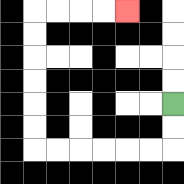{'start': '[7, 4]', 'end': '[5, 0]', 'path_directions': 'D,D,L,L,L,L,L,L,U,U,U,U,U,U,R,R,R,R', 'path_coordinates': '[[7, 4], [7, 5], [7, 6], [6, 6], [5, 6], [4, 6], [3, 6], [2, 6], [1, 6], [1, 5], [1, 4], [1, 3], [1, 2], [1, 1], [1, 0], [2, 0], [3, 0], [4, 0], [5, 0]]'}